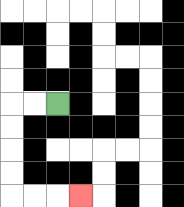{'start': '[2, 4]', 'end': '[3, 8]', 'path_directions': 'L,L,D,D,D,D,R,R,R', 'path_coordinates': '[[2, 4], [1, 4], [0, 4], [0, 5], [0, 6], [0, 7], [0, 8], [1, 8], [2, 8], [3, 8]]'}